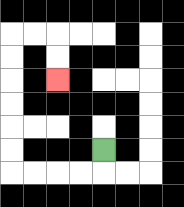{'start': '[4, 6]', 'end': '[2, 3]', 'path_directions': 'D,L,L,L,L,U,U,U,U,U,U,R,R,D,D', 'path_coordinates': '[[4, 6], [4, 7], [3, 7], [2, 7], [1, 7], [0, 7], [0, 6], [0, 5], [0, 4], [0, 3], [0, 2], [0, 1], [1, 1], [2, 1], [2, 2], [2, 3]]'}